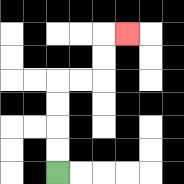{'start': '[2, 7]', 'end': '[5, 1]', 'path_directions': 'U,U,U,U,R,R,U,U,R', 'path_coordinates': '[[2, 7], [2, 6], [2, 5], [2, 4], [2, 3], [3, 3], [4, 3], [4, 2], [4, 1], [5, 1]]'}